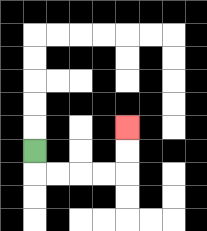{'start': '[1, 6]', 'end': '[5, 5]', 'path_directions': 'D,R,R,R,R,U,U', 'path_coordinates': '[[1, 6], [1, 7], [2, 7], [3, 7], [4, 7], [5, 7], [5, 6], [5, 5]]'}